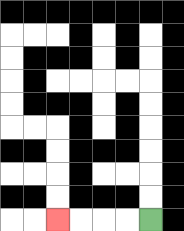{'start': '[6, 9]', 'end': '[2, 9]', 'path_directions': 'L,L,L,L', 'path_coordinates': '[[6, 9], [5, 9], [4, 9], [3, 9], [2, 9]]'}